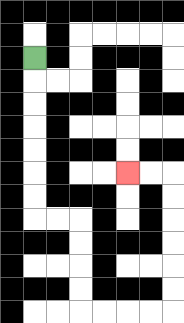{'start': '[1, 2]', 'end': '[5, 7]', 'path_directions': 'D,D,D,D,D,D,D,R,R,D,D,D,D,R,R,R,R,U,U,U,U,U,U,L,L', 'path_coordinates': '[[1, 2], [1, 3], [1, 4], [1, 5], [1, 6], [1, 7], [1, 8], [1, 9], [2, 9], [3, 9], [3, 10], [3, 11], [3, 12], [3, 13], [4, 13], [5, 13], [6, 13], [7, 13], [7, 12], [7, 11], [7, 10], [7, 9], [7, 8], [7, 7], [6, 7], [5, 7]]'}